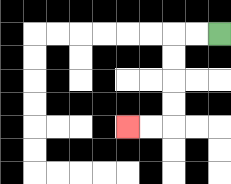{'start': '[9, 1]', 'end': '[5, 5]', 'path_directions': 'L,L,D,D,D,D,L,L', 'path_coordinates': '[[9, 1], [8, 1], [7, 1], [7, 2], [7, 3], [7, 4], [7, 5], [6, 5], [5, 5]]'}